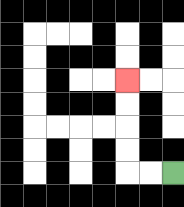{'start': '[7, 7]', 'end': '[5, 3]', 'path_directions': 'L,L,U,U,U,U', 'path_coordinates': '[[7, 7], [6, 7], [5, 7], [5, 6], [5, 5], [5, 4], [5, 3]]'}